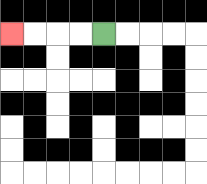{'start': '[4, 1]', 'end': '[0, 1]', 'path_directions': 'L,L,L,L', 'path_coordinates': '[[4, 1], [3, 1], [2, 1], [1, 1], [0, 1]]'}